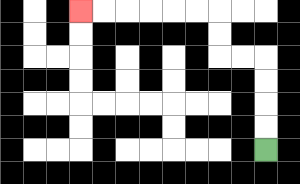{'start': '[11, 6]', 'end': '[3, 0]', 'path_directions': 'U,U,U,U,L,L,U,U,L,L,L,L,L,L', 'path_coordinates': '[[11, 6], [11, 5], [11, 4], [11, 3], [11, 2], [10, 2], [9, 2], [9, 1], [9, 0], [8, 0], [7, 0], [6, 0], [5, 0], [4, 0], [3, 0]]'}